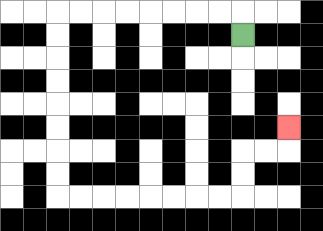{'start': '[10, 1]', 'end': '[12, 5]', 'path_directions': 'U,L,L,L,L,L,L,L,L,D,D,D,D,D,D,D,D,R,R,R,R,R,R,R,R,U,U,R,R,U', 'path_coordinates': '[[10, 1], [10, 0], [9, 0], [8, 0], [7, 0], [6, 0], [5, 0], [4, 0], [3, 0], [2, 0], [2, 1], [2, 2], [2, 3], [2, 4], [2, 5], [2, 6], [2, 7], [2, 8], [3, 8], [4, 8], [5, 8], [6, 8], [7, 8], [8, 8], [9, 8], [10, 8], [10, 7], [10, 6], [11, 6], [12, 6], [12, 5]]'}